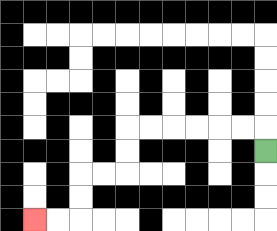{'start': '[11, 6]', 'end': '[1, 9]', 'path_directions': 'U,L,L,L,L,L,L,D,D,L,L,D,D,L,L', 'path_coordinates': '[[11, 6], [11, 5], [10, 5], [9, 5], [8, 5], [7, 5], [6, 5], [5, 5], [5, 6], [5, 7], [4, 7], [3, 7], [3, 8], [3, 9], [2, 9], [1, 9]]'}